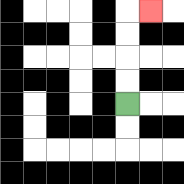{'start': '[5, 4]', 'end': '[6, 0]', 'path_directions': 'U,U,U,U,R', 'path_coordinates': '[[5, 4], [5, 3], [5, 2], [5, 1], [5, 0], [6, 0]]'}